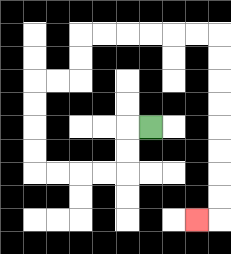{'start': '[6, 5]', 'end': '[8, 9]', 'path_directions': 'L,D,D,L,L,L,L,U,U,U,U,R,R,U,U,R,R,R,R,R,R,D,D,D,D,D,D,D,D,L', 'path_coordinates': '[[6, 5], [5, 5], [5, 6], [5, 7], [4, 7], [3, 7], [2, 7], [1, 7], [1, 6], [1, 5], [1, 4], [1, 3], [2, 3], [3, 3], [3, 2], [3, 1], [4, 1], [5, 1], [6, 1], [7, 1], [8, 1], [9, 1], [9, 2], [9, 3], [9, 4], [9, 5], [9, 6], [9, 7], [9, 8], [9, 9], [8, 9]]'}